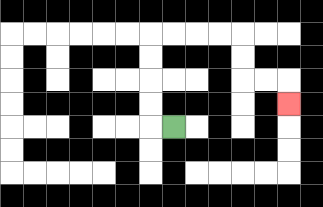{'start': '[7, 5]', 'end': '[12, 4]', 'path_directions': 'L,U,U,U,U,R,R,R,R,D,D,R,R,D', 'path_coordinates': '[[7, 5], [6, 5], [6, 4], [6, 3], [6, 2], [6, 1], [7, 1], [8, 1], [9, 1], [10, 1], [10, 2], [10, 3], [11, 3], [12, 3], [12, 4]]'}